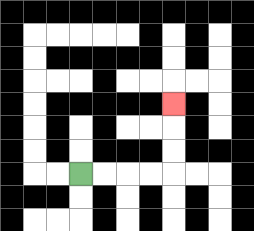{'start': '[3, 7]', 'end': '[7, 4]', 'path_directions': 'R,R,R,R,U,U,U', 'path_coordinates': '[[3, 7], [4, 7], [5, 7], [6, 7], [7, 7], [7, 6], [7, 5], [7, 4]]'}